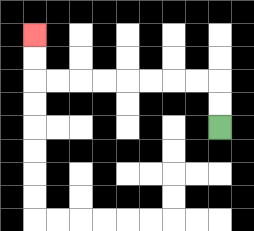{'start': '[9, 5]', 'end': '[1, 1]', 'path_directions': 'U,U,L,L,L,L,L,L,L,L,U,U', 'path_coordinates': '[[9, 5], [9, 4], [9, 3], [8, 3], [7, 3], [6, 3], [5, 3], [4, 3], [3, 3], [2, 3], [1, 3], [1, 2], [1, 1]]'}